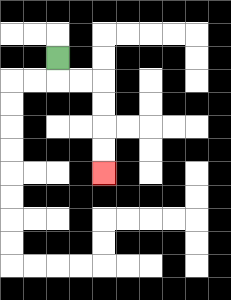{'start': '[2, 2]', 'end': '[4, 7]', 'path_directions': 'D,R,R,D,D,D,D', 'path_coordinates': '[[2, 2], [2, 3], [3, 3], [4, 3], [4, 4], [4, 5], [4, 6], [4, 7]]'}